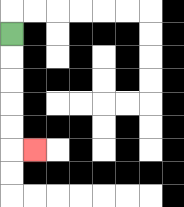{'start': '[0, 1]', 'end': '[1, 6]', 'path_directions': 'D,D,D,D,D,R', 'path_coordinates': '[[0, 1], [0, 2], [0, 3], [0, 4], [0, 5], [0, 6], [1, 6]]'}